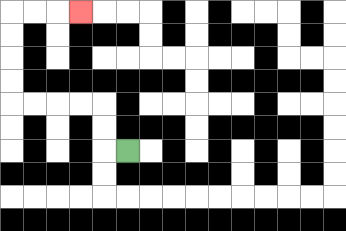{'start': '[5, 6]', 'end': '[3, 0]', 'path_directions': 'L,U,U,L,L,L,L,U,U,U,U,R,R,R', 'path_coordinates': '[[5, 6], [4, 6], [4, 5], [4, 4], [3, 4], [2, 4], [1, 4], [0, 4], [0, 3], [0, 2], [0, 1], [0, 0], [1, 0], [2, 0], [3, 0]]'}